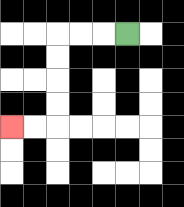{'start': '[5, 1]', 'end': '[0, 5]', 'path_directions': 'L,L,L,D,D,D,D,L,L', 'path_coordinates': '[[5, 1], [4, 1], [3, 1], [2, 1], [2, 2], [2, 3], [2, 4], [2, 5], [1, 5], [0, 5]]'}